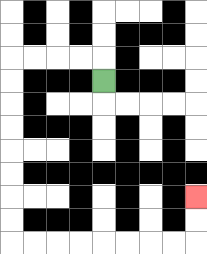{'start': '[4, 3]', 'end': '[8, 8]', 'path_directions': 'U,L,L,L,L,D,D,D,D,D,D,D,D,R,R,R,R,R,R,R,R,U,U', 'path_coordinates': '[[4, 3], [4, 2], [3, 2], [2, 2], [1, 2], [0, 2], [0, 3], [0, 4], [0, 5], [0, 6], [0, 7], [0, 8], [0, 9], [0, 10], [1, 10], [2, 10], [3, 10], [4, 10], [5, 10], [6, 10], [7, 10], [8, 10], [8, 9], [8, 8]]'}